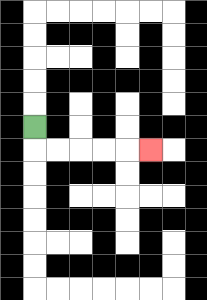{'start': '[1, 5]', 'end': '[6, 6]', 'path_directions': 'D,R,R,R,R,R', 'path_coordinates': '[[1, 5], [1, 6], [2, 6], [3, 6], [4, 6], [5, 6], [6, 6]]'}